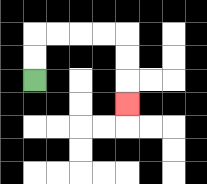{'start': '[1, 3]', 'end': '[5, 4]', 'path_directions': 'U,U,R,R,R,R,D,D,D', 'path_coordinates': '[[1, 3], [1, 2], [1, 1], [2, 1], [3, 1], [4, 1], [5, 1], [5, 2], [5, 3], [5, 4]]'}